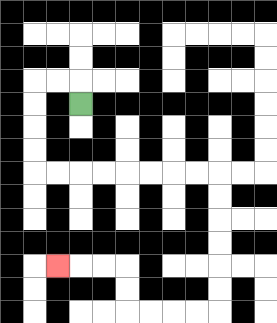{'start': '[3, 4]', 'end': '[2, 11]', 'path_directions': 'U,L,L,D,D,D,D,R,R,R,R,R,R,R,R,D,D,D,D,D,D,L,L,L,L,U,U,L,L,L', 'path_coordinates': '[[3, 4], [3, 3], [2, 3], [1, 3], [1, 4], [1, 5], [1, 6], [1, 7], [2, 7], [3, 7], [4, 7], [5, 7], [6, 7], [7, 7], [8, 7], [9, 7], [9, 8], [9, 9], [9, 10], [9, 11], [9, 12], [9, 13], [8, 13], [7, 13], [6, 13], [5, 13], [5, 12], [5, 11], [4, 11], [3, 11], [2, 11]]'}